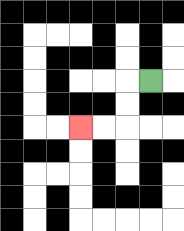{'start': '[6, 3]', 'end': '[3, 5]', 'path_directions': 'L,D,D,L,L', 'path_coordinates': '[[6, 3], [5, 3], [5, 4], [5, 5], [4, 5], [3, 5]]'}